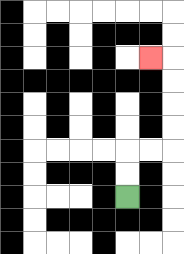{'start': '[5, 8]', 'end': '[6, 2]', 'path_directions': 'U,U,R,R,U,U,U,U,L', 'path_coordinates': '[[5, 8], [5, 7], [5, 6], [6, 6], [7, 6], [7, 5], [7, 4], [7, 3], [7, 2], [6, 2]]'}